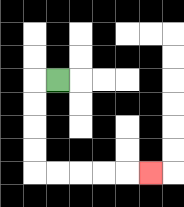{'start': '[2, 3]', 'end': '[6, 7]', 'path_directions': 'L,D,D,D,D,R,R,R,R,R', 'path_coordinates': '[[2, 3], [1, 3], [1, 4], [1, 5], [1, 6], [1, 7], [2, 7], [3, 7], [4, 7], [5, 7], [6, 7]]'}